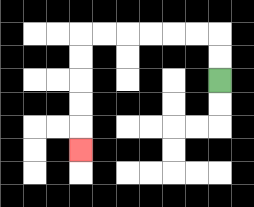{'start': '[9, 3]', 'end': '[3, 6]', 'path_directions': 'U,U,L,L,L,L,L,L,D,D,D,D,D', 'path_coordinates': '[[9, 3], [9, 2], [9, 1], [8, 1], [7, 1], [6, 1], [5, 1], [4, 1], [3, 1], [3, 2], [3, 3], [3, 4], [3, 5], [3, 6]]'}